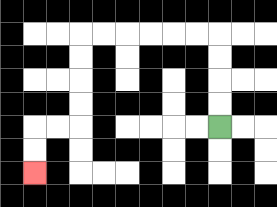{'start': '[9, 5]', 'end': '[1, 7]', 'path_directions': 'U,U,U,U,L,L,L,L,L,L,D,D,D,D,L,L,D,D', 'path_coordinates': '[[9, 5], [9, 4], [9, 3], [9, 2], [9, 1], [8, 1], [7, 1], [6, 1], [5, 1], [4, 1], [3, 1], [3, 2], [3, 3], [3, 4], [3, 5], [2, 5], [1, 5], [1, 6], [1, 7]]'}